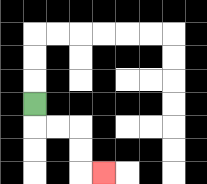{'start': '[1, 4]', 'end': '[4, 7]', 'path_directions': 'D,R,R,D,D,R', 'path_coordinates': '[[1, 4], [1, 5], [2, 5], [3, 5], [3, 6], [3, 7], [4, 7]]'}